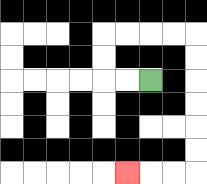{'start': '[6, 3]', 'end': '[5, 7]', 'path_directions': 'L,L,U,U,R,R,R,R,D,D,D,D,D,D,L,L,L', 'path_coordinates': '[[6, 3], [5, 3], [4, 3], [4, 2], [4, 1], [5, 1], [6, 1], [7, 1], [8, 1], [8, 2], [8, 3], [8, 4], [8, 5], [8, 6], [8, 7], [7, 7], [6, 7], [5, 7]]'}